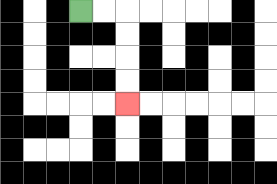{'start': '[3, 0]', 'end': '[5, 4]', 'path_directions': 'R,R,D,D,D,D', 'path_coordinates': '[[3, 0], [4, 0], [5, 0], [5, 1], [5, 2], [5, 3], [5, 4]]'}